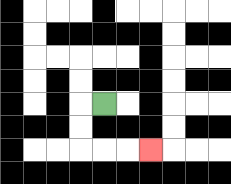{'start': '[4, 4]', 'end': '[6, 6]', 'path_directions': 'L,D,D,R,R,R', 'path_coordinates': '[[4, 4], [3, 4], [3, 5], [3, 6], [4, 6], [5, 6], [6, 6]]'}